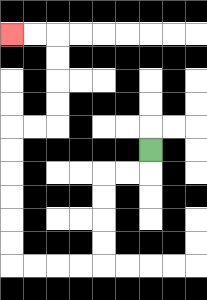{'start': '[6, 6]', 'end': '[0, 1]', 'path_directions': 'D,L,L,D,D,D,D,L,L,L,L,U,U,U,U,U,U,R,R,U,U,U,U,L,L', 'path_coordinates': '[[6, 6], [6, 7], [5, 7], [4, 7], [4, 8], [4, 9], [4, 10], [4, 11], [3, 11], [2, 11], [1, 11], [0, 11], [0, 10], [0, 9], [0, 8], [0, 7], [0, 6], [0, 5], [1, 5], [2, 5], [2, 4], [2, 3], [2, 2], [2, 1], [1, 1], [0, 1]]'}